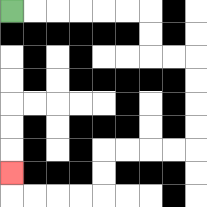{'start': '[0, 0]', 'end': '[0, 7]', 'path_directions': 'R,R,R,R,R,R,D,D,R,R,D,D,D,D,L,L,L,L,D,D,L,L,L,L,U', 'path_coordinates': '[[0, 0], [1, 0], [2, 0], [3, 0], [4, 0], [5, 0], [6, 0], [6, 1], [6, 2], [7, 2], [8, 2], [8, 3], [8, 4], [8, 5], [8, 6], [7, 6], [6, 6], [5, 6], [4, 6], [4, 7], [4, 8], [3, 8], [2, 8], [1, 8], [0, 8], [0, 7]]'}